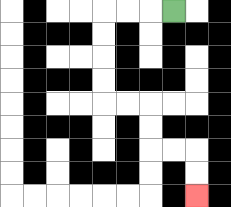{'start': '[7, 0]', 'end': '[8, 8]', 'path_directions': 'L,L,L,D,D,D,D,R,R,D,D,R,R,D,D', 'path_coordinates': '[[7, 0], [6, 0], [5, 0], [4, 0], [4, 1], [4, 2], [4, 3], [4, 4], [5, 4], [6, 4], [6, 5], [6, 6], [7, 6], [8, 6], [8, 7], [8, 8]]'}